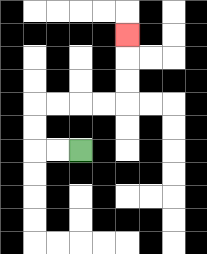{'start': '[3, 6]', 'end': '[5, 1]', 'path_directions': 'L,L,U,U,R,R,R,R,U,U,U', 'path_coordinates': '[[3, 6], [2, 6], [1, 6], [1, 5], [1, 4], [2, 4], [3, 4], [4, 4], [5, 4], [5, 3], [5, 2], [5, 1]]'}